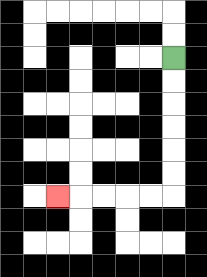{'start': '[7, 2]', 'end': '[2, 8]', 'path_directions': 'D,D,D,D,D,D,L,L,L,L,L', 'path_coordinates': '[[7, 2], [7, 3], [7, 4], [7, 5], [7, 6], [7, 7], [7, 8], [6, 8], [5, 8], [4, 8], [3, 8], [2, 8]]'}